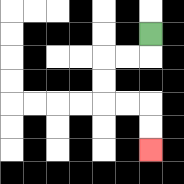{'start': '[6, 1]', 'end': '[6, 6]', 'path_directions': 'D,L,L,D,D,R,R,D,D', 'path_coordinates': '[[6, 1], [6, 2], [5, 2], [4, 2], [4, 3], [4, 4], [5, 4], [6, 4], [6, 5], [6, 6]]'}